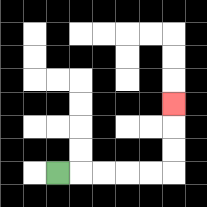{'start': '[2, 7]', 'end': '[7, 4]', 'path_directions': 'R,R,R,R,R,U,U,U', 'path_coordinates': '[[2, 7], [3, 7], [4, 7], [5, 7], [6, 7], [7, 7], [7, 6], [7, 5], [7, 4]]'}